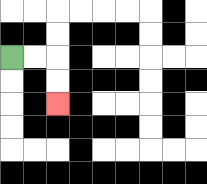{'start': '[0, 2]', 'end': '[2, 4]', 'path_directions': 'R,R,D,D', 'path_coordinates': '[[0, 2], [1, 2], [2, 2], [2, 3], [2, 4]]'}